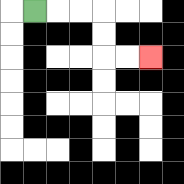{'start': '[1, 0]', 'end': '[6, 2]', 'path_directions': 'R,R,R,D,D,R,R', 'path_coordinates': '[[1, 0], [2, 0], [3, 0], [4, 0], [4, 1], [4, 2], [5, 2], [6, 2]]'}